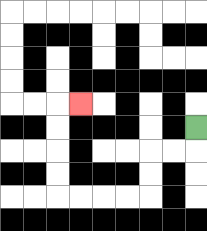{'start': '[8, 5]', 'end': '[3, 4]', 'path_directions': 'D,L,L,D,D,L,L,L,L,U,U,U,U,R', 'path_coordinates': '[[8, 5], [8, 6], [7, 6], [6, 6], [6, 7], [6, 8], [5, 8], [4, 8], [3, 8], [2, 8], [2, 7], [2, 6], [2, 5], [2, 4], [3, 4]]'}